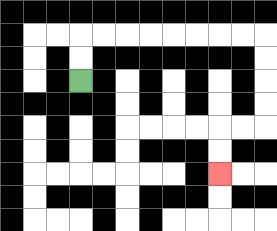{'start': '[3, 3]', 'end': '[9, 7]', 'path_directions': 'U,U,R,R,R,R,R,R,R,R,D,D,D,D,L,L,D,D', 'path_coordinates': '[[3, 3], [3, 2], [3, 1], [4, 1], [5, 1], [6, 1], [7, 1], [8, 1], [9, 1], [10, 1], [11, 1], [11, 2], [11, 3], [11, 4], [11, 5], [10, 5], [9, 5], [9, 6], [9, 7]]'}